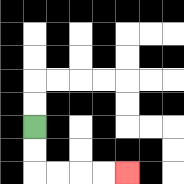{'start': '[1, 5]', 'end': '[5, 7]', 'path_directions': 'D,D,R,R,R,R', 'path_coordinates': '[[1, 5], [1, 6], [1, 7], [2, 7], [3, 7], [4, 7], [5, 7]]'}